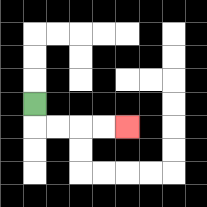{'start': '[1, 4]', 'end': '[5, 5]', 'path_directions': 'D,R,R,R,R', 'path_coordinates': '[[1, 4], [1, 5], [2, 5], [3, 5], [4, 5], [5, 5]]'}